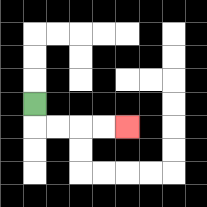{'start': '[1, 4]', 'end': '[5, 5]', 'path_directions': 'D,R,R,R,R', 'path_coordinates': '[[1, 4], [1, 5], [2, 5], [3, 5], [4, 5], [5, 5]]'}